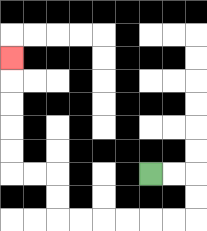{'start': '[6, 7]', 'end': '[0, 2]', 'path_directions': 'R,R,D,D,L,L,L,L,L,L,U,U,L,L,U,U,U,U,U', 'path_coordinates': '[[6, 7], [7, 7], [8, 7], [8, 8], [8, 9], [7, 9], [6, 9], [5, 9], [4, 9], [3, 9], [2, 9], [2, 8], [2, 7], [1, 7], [0, 7], [0, 6], [0, 5], [0, 4], [0, 3], [0, 2]]'}